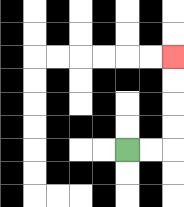{'start': '[5, 6]', 'end': '[7, 2]', 'path_directions': 'R,R,U,U,U,U', 'path_coordinates': '[[5, 6], [6, 6], [7, 6], [7, 5], [7, 4], [7, 3], [7, 2]]'}